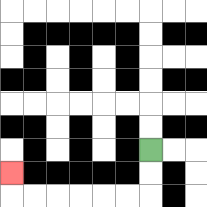{'start': '[6, 6]', 'end': '[0, 7]', 'path_directions': 'D,D,L,L,L,L,L,L,U', 'path_coordinates': '[[6, 6], [6, 7], [6, 8], [5, 8], [4, 8], [3, 8], [2, 8], [1, 8], [0, 8], [0, 7]]'}